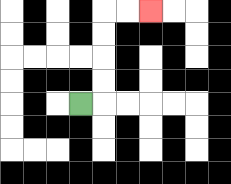{'start': '[3, 4]', 'end': '[6, 0]', 'path_directions': 'R,U,U,U,U,R,R', 'path_coordinates': '[[3, 4], [4, 4], [4, 3], [4, 2], [4, 1], [4, 0], [5, 0], [6, 0]]'}